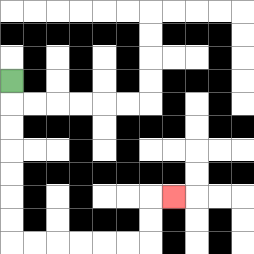{'start': '[0, 3]', 'end': '[7, 8]', 'path_directions': 'D,D,D,D,D,D,D,R,R,R,R,R,R,U,U,R', 'path_coordinates': '[[0, 3], [0, 4], [0, 5], [0, 6], [0, 7], [0, 8], [0, 9], [0, 10], [1, 10], [2, 10], [3, 10], [4, 10], [5, 10], [6, 10], [6, 9], [6, 8], [7, 8]]'}